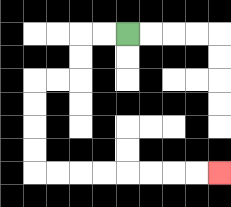{'start': '[5, 1]', 'end': '[9, 7]', 'path_directions': 'L,L,D,D,L,L,D,D,D,D,R,R,R,R,R,R,R,R', 'path_coordinates': '[[5, 1], [4, 1], [3, 1], [3, 2], [3, 3], [2, 3], [1, 3], [1, 4], [1, 5], [1, 6], [1, 7], [2, 7], [3, 7], [4, 7], [5, 7], [6, 7], [7, 7], [8, 7], [9, 7]]'}